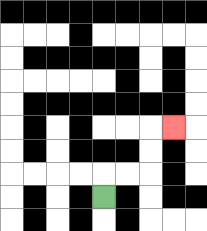{'start': '[4, 8]', 'end': '[7, 5]', 'path_directions': 'U,R,R,U,U,R', 'path_coordinates': '[[4, 8], [4, 7], [5, 7], [6, 7], [6, 6], [6, 5], [7, 5]]'}